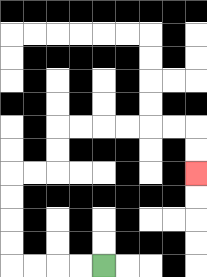{'start': '[4, 11]', 'end': '[8, 7]', 'path_directions': 'L,L,L,L,U,U,U,U,R,R,U,U,R,R,R,R,R,R,D,D', 'path_coordinates': '[[4, 11], [3, 11], [2, 11], [1, 11], [0, 11], [0, 10], [0, 9], [0, 8], [0, 7], [1, 7], [2, 7], [2, 6], [2, 5], [3, 5], [4, 5], [5, 5], [6, 5], [7, 5], [8, 5], [8, 6], [8, 7]]'}